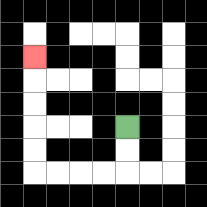{'start': '[5, 5]', 'end': '[1, 2]', 'path_directions': 'D,D,L,L,L,L,U,U,U,U,U', 'path_coordinates': '[[5, 5], [5, 6], [5, 7], [4, 7], [3, 7], [2, 7], [1, 7], [1, 6], [1, 5], [1, 4], [1, 3], [1, 2]]'}